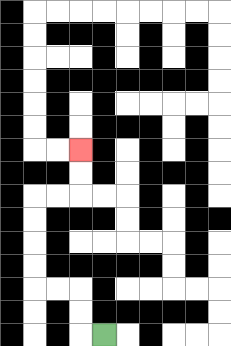{'start': '[4, 14]', 'end': '[3, 6]', 'path_directions': 'L,U,U,L,L,U,U,U,U,R,R,U,U', 'path_coordinates': '[[4, 14], [3, 14], [3, 13], [3, 12], [2, 12], [1, 12], [1, 11], [1, 10], [1, 9], [1, 8], [2, 8], [3, 8], [3, 7], [3, 6]]'}